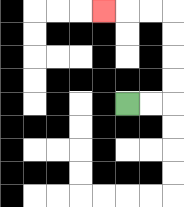{'start': '[5, 4]', 'end': '[4, 0]', 'path_directions': 'R,R,U,U,U,U,L,L,L', 'path_coordinates': '[[5, 4], [6, 4], [7, 4], [7, 3], [7, 2], [7, 1], [7, 0], [6, 0], [5, 0], [4, 0]]'}